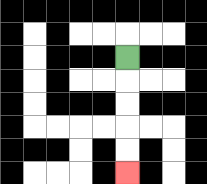{'start': '[5, 2]', 'end': '[5, 7]', 'path_directions': 'D,D,D,D,D', 'path_coordinates': '[[5, 2], [5, 3], [5, 4], [5, 5], [5, 6], [5, 7]]'}